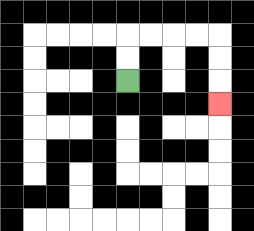{'start': '[5, 3]', 'end': '[9, 4]', 'path_directions': 'U,U,R,R,R,R,D,D,D', 'path_coordinates': '[[5, 3], [5, 2], [5, 1], [6, 1], [7, 1], [8, 1], [9, 1], [9, 2], [9, 3], [9, 4]]'}